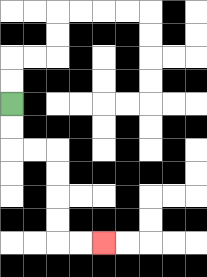{'start': '[0, 4]', 'end': '[4, 10]', 'path_directions': 'D,D,R,R,D,D,D,D,R,R', 'path_coordinates': '[[0, 4], [0, 5], [0, 6], [1, 6], [2, 6], [2, 7], [2, 8], [2, 9], [2, 10], [3, 10], [4, 10]]'}